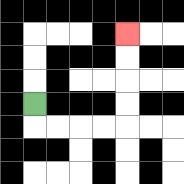{'start': '[1, 4]', 'end': '[5, 1]', 'path_directions': 'D,R,R,R,R,U,U,U,U', 'path_coordinates': '[[1, 4], [1, 5], [2, 5], [3, 5], [4, 5], [5, 5], [5, 4], [5, 3], [5, 2], [5, 1]]'}